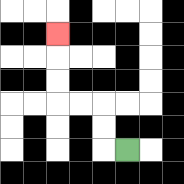{'start': '[5, 6]', 'end': '[2, 1]', 'path_directions': 'L,U,U,L,L,U,U,U', 'path_coordinates': '[[5, 6], [4, 6], [4, 5], [4, 4], [3, 4], [2, 4], [2, 3], [2, 2], [2, 1]]'}